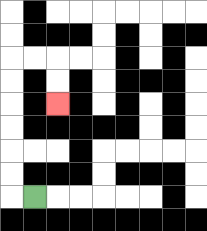{'start': '[1, 8]', 'end': '[2, 4]', 'path_directions': 'L,U,U,U,U,U,U,R,R,D,D', 'path_coordinates': '[[1, 8], [0, 8], [0, 7], [0, 6], [0, 5], [0, 4], [0, 3], [0, 2], [1, 2], [2, 2], [2, 3], [2, 4]]'}